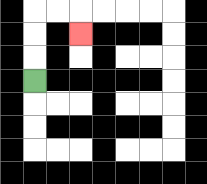{'start': '[1, 3]', 'end': '[3, 1]', 'path_directions': 'U,U,U,R,R,D', 'path_coordinates': '[[1, 3], [1, 2], [1, 1], [1, 0], [2, 0], [3, 0], [3, 1]]'}